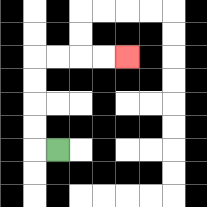{'start': '[2, 6]', 'end': '[5, 2]', 'path_directions': 'L,U,U,U,U,R,R,R,R', 'path_coordinates': '[[2, 6], [1, 6], [1, 5], [1, 4], [1, 3], [1, 2], [2, 2], [3, 2], [4, 2], [5, 2]]'}